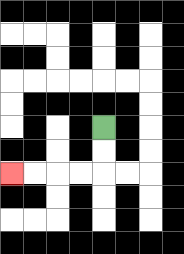{'start': '[4, 5]', 'end': '[0, 7]', 'path_directions': 'D,D,L,L,L,L', 'path_coordinates': '[[4, 5], [4, 6], [4, 7], [3, 7], [2, 7], [1, 7], [0, 7]]'}